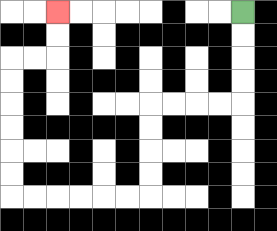{'start': '[10, 0]', 'end': '[2, 0]', 'path_directions': 'D,D,D,D,L,L,L,L,D,D,D,D,L,L,L,L,L,L,U,U,U,U,U,U,R,R,U,U', 'path_coordinates': '[[10, 0], [10, 1], [10, 2], [10, 3], [10, 4], [9, 4], [8, 4], [7, 4], [6, 4], [6, 5], [6, 6], [6, 7], [6, 8], [5, 8], [4, 8], [3, 8], [2, 8], [1, 8], [0, 8], [0, 7], [0, 6], [0, 5], [0, 4], [0, 3], [0, 2], [1, 2], [2, 2], [2, 1], [2, 0]]'}